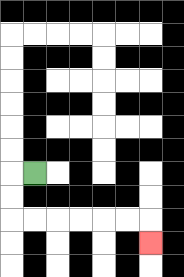{'start': '[1, 7]', 'end': '[6, 10]', 'path_directions': 'L,D,D,R,R,R,R,R,R,D', 'path_coordinates': '[[1, 7], [0, 7], [0, 8], [0, 9], [1, 9], [2, 9], [3, 9], [4, 9], [5, 9], [6, 9], [6, 10]]'}